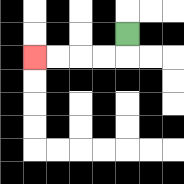{'start': '[5, 1]', 'end': '[1, 2]', 'path_directions': 'D,L,L,L,L', 'path_coordinates': '[[5, 1], [5, 2], [4, 2], [3, 2], [2, 2], [1, 2]]'}